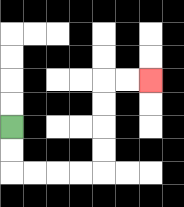{'start': '[0, 5]', 'end': '[6, 3]', 'path_directions': 'D,D,R,R,R,R,U,U,U,U,R,R', 'path_coordinates': '[[0, 5], [0, 6], [0, 7], [1, 7], [2, 7], [3, 7], [4, 7], [4, 6], [4, 5], [4, 4], [4, 3], [5, 3], [6, 3]]'}